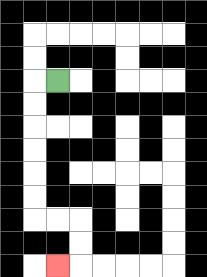{'start': '[2, 3]', 'end': '[2, 11]', 'path_directions': 'L,D,D,D,D,D,D,R,R,D,D,L', 'path_coordinates': '[[2, 3], [1, 3], [1, 4], [1, 5], [1, 6], [1, 7], [1, 8], [1, 9], [2, 9], [3, 9], [3, 10], [3, 11], [2, 11]]'}